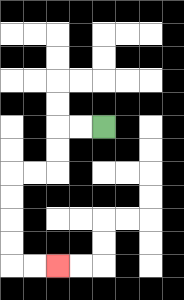{'start': '[4, 5]', 'end': '[2, 11]', 'path_directions': 'L,L,D,D,L,L,D,D,D,D,R,R', 'path_coordinates': '[[4, 5], [3, 5], [2, 5], [2, 6], [2, 7], [1, 7], [0, 7], [0, 8], [0, 9], [0, 10], [0, 11], [1, 11], [2, 11]]'}